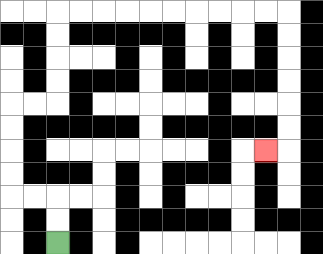{'start': '[2, 10]', 'end': '[11, 6]', 'path_directions': 'U,U,L,L,U,U,U,U,R,R,U,U,U,U,R,R,R,R,R,R,R,R,R,R,D,D,D,D,D,D,L', 'path_coordinates': '[[2, 10], [2, 9], [2, 8], [1, 8], [0, 8], [0, 7], [0, 6], [0, 5], [0, 4], [1, 4], [2, 4], [2, 3], [2, 2], [2, 1], [2, 0], [3, 0], [4, 0], [5, 0], [6, 0], [7, 0], [8, 0], [9, 0], [10, 0], [11, 0], [12, 0], [12, 1], [12, 2], [12, 3], [12, 4], [12, 5], [12, 6], [11, 6]]'}